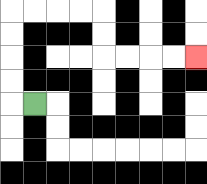{'start': '[1, 4]', 'end': '[8, 2]', 'path_directions': 'L,U,U,U,U,R,R,R,R,D,D,R,R,R,R', 'path_coordinates': '[[1, 4], [0, 4], [0, 3], [0, 2], [0, 1], [0, 0], [1, 0], [2, 0], [3, 0], [4, 0], [4, 1], [4, 2], [5, 2], [6, 2], [7, 2], [8, 2]]'}